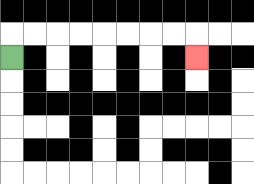{'start': '[0, 2]', 'end': '[8, 2]', 'path_directions': 'U,R,R,R,R,R,R,R,R,D', 'path_coordinates': '[[0, 2], [0, 1], [1, 1], [2, 1], [3, 1], [4, 1], [5, 1], [6, 1], [7, 1], [8, 1], [8, 2]]'}